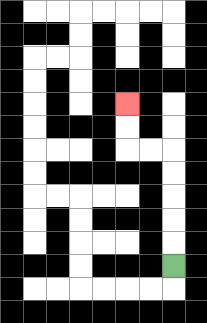{'start': '[7, 11]', 'end': '[5, 4]', 'path_directions': 'U,U,U,U,U,L,L,U,U', 'path_coordinates': '[[7, 11], [7, 10], [7, 9], [7, 8], [7, 7], [7, 6], [6, 6], [5, 6], [5, 5], [5, 4]]'}